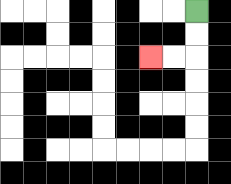{'start': '[8, 0]', 'end': '[6, 2]', 'path_directions': 'D,D,L,L', 'path_coordinates': '[[8, 0], [8, 1], [8, 2], [7, 2], [6, 2]]'}